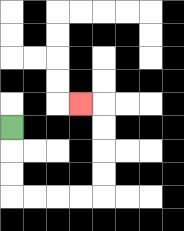{'start': '[0, 5]', 'end': '[3, 4]', 'path_directions': 'D,D,D,R,R,R,R,U,U,U,U,L', 'path_coordinates': '[[0, 5], [0, 6], [0, 7], [0, 8], [1, 8], [2, 8], [3, 8], [4, 8], [4, 7], [4, 6], [4, 5], [4, 4], [3, 4]]'}